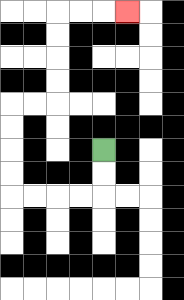{'start': '[4, 6]', 'end': '[5, 0]', 'path_directions': 'D,D,L,L,L,L,U,U,U,U,R,R,U,U,U,U,R,R,R', 'path_coordinates': '[[4, 6], [4, 7], [4, 8], [3, 8], [2, 8], [1, 8], [0, 8], [0, 7], [0, 6], [0, 5], [0, 4], [1, 4], [2, 4], [2, 3], [2, 2], [2, 1], [2, 0], [3, 0], [4, 0], [5, 0]]'}